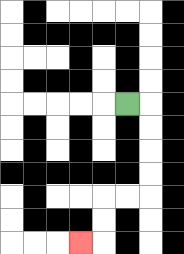{'start': '[5, 4]', 'end': '[3, 10]', 'path_directions': 'R,D,D,D,D,L,L,D,D,L', 'path_coordinates': '[[5, 4], [6, 4], [6, 5], [6, 6], [6, 7], [6, 8], [5, 8], [4, 8], [4, 9], [4, 10], [3, 10]]'}